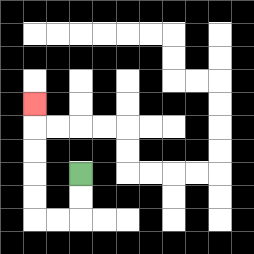{'start': '[3, 7]', 'end': '[1, 4]', 'path_directions': 'D,D,L,L,U,U,U,U,U', 'path_coordinates': '[[3, 7], [3, 8], [3, 9], [2, 9], [1, 9], [1, 8], [1, 7], [1, 6], [1, 5], [1, 4]]'}